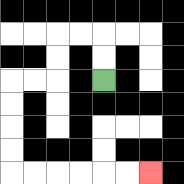{'start': '[4, 3]', 'end': '[6, 7]', 'path_directions': 'U,U,L,L,D,D,L,L,D,D,D,D,R,R,R,R,R,R', 'path_coordinates': '[[4, 3], [4, 2], [4, 1], [3, 1], [2, 1], [2, 2], [2, 3], [1, 3], [0, 3], [0, 4], [0, 5], [0, 6], [0, 7], [1, 7], [2, 7], [3, 7], [4, 7], [5, 7], [6, 7]]'}